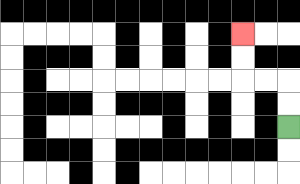{'start': '[12, 5]', 'end': '[10, 1]', 'path_directions': 'U,U,L,L,U,U', 'path_coordinates': '[[12, 5], [12, 4], [12, 3], [11, 3], [10, 3], [10, 2], [10, 1]]'}